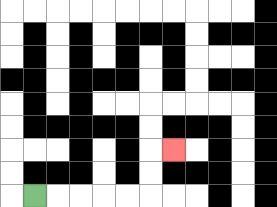{'start': '[1, 8]', 'end': '[7, 6]', 'path_directions': 'R,R,R,R,R,U,U,R', 'path_coordinates': '[[1, 8], [2, 8], [3, 8], [4, 8], [5, 8], [6, 8], [6, 7], [6, 6], [7, 6]]'}